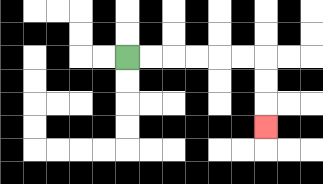{'start': '[5, 2]', 'end': '[11, 5]', 'path_directions': 'R,R,R,R,R,R,D,D,D', 'path_coordinates': '[[5, 2], [6, 2], [7, 2], [8, 2], [9, 2], [10, 2], [11, 2], [11, 3], [11, 4], [11, 5]]'}